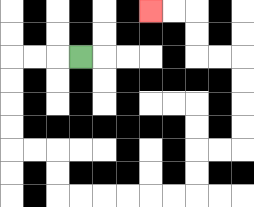{'start': '[3, 2]', 'end': '[6, 0]', 'path_directions': 'L,L,L,D,D,D,D,R,R,D,D,R,R,R,R,R,R,U,U,R,R,U,U,U,U,L,L,U,U,L,L', 'path_coordinates': '[[3, 2], [2, 2], [1, 2], [0, 2], [0, 3], [0, 4], [0, 5], [0, 6], [1, 6], [2, 6], [2, 7], [2, 8], [3, 8], [4, 8], [5, 8], [6, 8], [7, 8], [8, 8], [8, 7], [8, 6], [9, 6], [10, 6], [10, 5], [10, 4], [10, 3], [10, 2], [9, 2], [8, 2], [8, 1], [8, 0], [7, 0], [6, 0]]'}